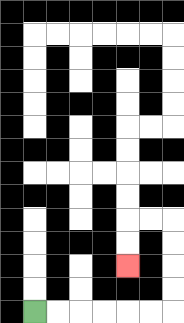{'start': '[1, 13]', 'end': '[5, 11]', 'path_directions': 'R,R,R,R,R,R,U,U,U,U,L,L,D,D', 'path_coordinates': '[[1, 13], [2, 13], [3, 13], [4, 13], [5, 13], [6, 13], [7, 13], [7, 12], [7, 11], [7, 10], [7, 9], [6, 9], [5, 9], [5, 10], [5, 11]]'}